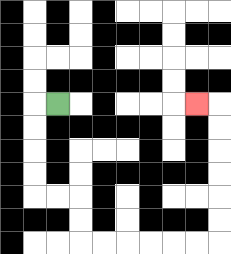{'start': '[2, 4]', 'end': '[8, 4]', 'path_directions': 'L,D,D,D,D,R,R,D,D,R,R,R,R,R,R,U,U,U,U,U,U,L', 'path_coordinates': '[[2, 4], [1, 4], [1, 5], [1, 6], [1, 7], [1, 8], [2, 8], [3, 8], [3, 9], [3, 10], [4, 10], [5, 10], [6, 10], [7, 10], [8, 10], [9, 10], [9, 9], [9, 8], [9, 7], [9, 6], [9, 5], [9, 4], [8, 4]]'}